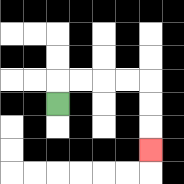{'start': '[2, 4]', 'end': '[6, 6]', 'path_directions': 'U,R,R,R,R,D,D,D', 'path_coordinates': '[[2, 4], [2, 3], [3, 3], [4, 3], [5, 3], [6, 3], [6, 4], [6, 5], [6, 6]]'}